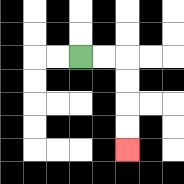{'start': '[3, 2]', 'end': '[5, 6]', 'path_directions': 'R,R,D,D,D,D', 'path_coordinates': '[[3, 2], [4, 2], [5, 2], [5, 3], [5, 4], [5, 5], [5, 6]]'}